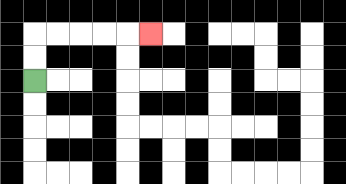{'start': '[1, 3]', 'end': '[6, 1]', 'path_directions': 'U,U,R,R,R,R,R', 'path_coordinates': '[[1, 3], [1, 2], [1, 1], [2, 1], [3, 1], [4, 1], [5, 1], [6, 1]]'}